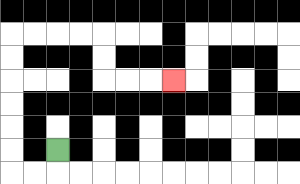{'start': '[2, 6]', 'end': '[7, 3]', 'path_directions': 'D,L,L,U,U,U,U,U,U,R,R,R,R,D,D,R,R,R', 'path_coordinates': '[[2, 6], [2, 7], [1, 7], [0, 7], [0, 6], [0, 5], [0, 4], [0, 3], [0, 2], [0, 1], [1, 1], [2, 1], [3, 1], [4, 1], [4, 2], [4, 3], [5, 3], [6, 3], [7, 3]]'}